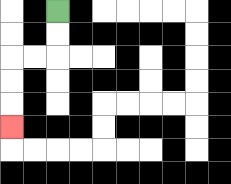{'start': '[2, 0]', 'end': '[0, 5]', 'path_directions': 'D,D,L,L,D,D,D', 'path_coordinates': '[[2, 0], [2, 1], [2, 2], [1, 2], [0, 2], [0, 3], [0, 4], [0, 5]]'}